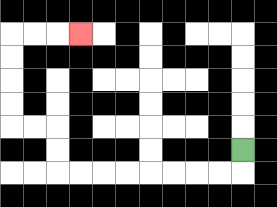{'start': '[10, 6]', 'end': '[3, 1]', 'path_directions': 'D,L,L,L,L,L,L,L,L,U,U,L,L,U,U,U,U,R,R,R', 'path_coordinates': '[[10, 6], [10, 7], [9, 7], [8, 7], [7, 7], [6, 7], [5, 7], [4, 7], [3, 7], [2, 7], [2, 6], [2, 5], [1, 5], [0, 5], [0, 4], [0, 3], [0, 2], [0, 1], [1, 1], [2, 1], [3, 1]]'}